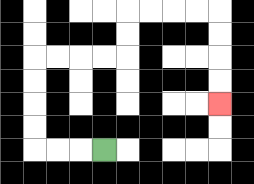{'start': '[4, 6]', 'end': '[9, 4]', 'path_directions': 'L,L,L,U,U,U,U,R,R,R,R,U,U,R,R,R,R,D,D,D,D', 'path_coordinates': '[[4, 6], [3, 6], [2, 6], [1, 6], [1, 5], [1, 4], [1, 3], [1, 2], [2, 2], [3, 2], [4, 2], [5, 2], [5, 1], [5, 0], [6, 0], [7, 0], [8, 0], [9, 0], [9, 1], [9, 2], [9, 3], [9, 4]]'}